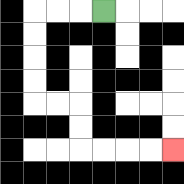{'start': '[4, 0]', 'end': '[7, 6]', 'path_directions': 'L,L,L,D,D,D,D,R,R,D,D,R,R,R,R', 'path_coordinates': '[[4, 0], [3, 0], [2, 0], [1, 0], [1, 1], [1, 2], [1, 3], [1, 4], [2, 4], [3, 4], [3, 5], [3, 6], [4, 6], [5, 6], [6, 6], [7, 6]]'}